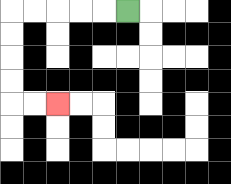{'start': '[5, 0]', 'end': '[2, 4]', 'path_directions': 'L,L,L,L,L,D,D,D,D,R,R', 'path_coordinates': '[[5, 0], [4, 0], [3, 0], [2, 0], [1, 0], [0, 0], [0, 1], [0, 2], [0, 3], [0, 4], [1, 4], [2, 4]]'}